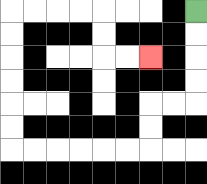{'start': '[8, 0]', 'end': '[6, 2]', 'path_directions': 'D,D,D,D,L,L,D,D,L,L,L,L,L,L,U,U,U,U,U,U,R,R,R,R,D,D,R,R', 'path_coordinates': '[[8, 0], [8, 1], [8, 2], [8, 3], [8, 4], [7, 4], [6, 4], [6, 5], [6, 6], [5, 6], [4, 6], [3, 6], [2, 6], [1, 6], [0, 6], [0, 5], [0, 4], [0, 3], [0, 2], [0, 1], [0, 0], [1, 0], [2, 0], [3, 0], [4, 0], [4, 1], [4, 2], [5, 2], [6, 2]]'}